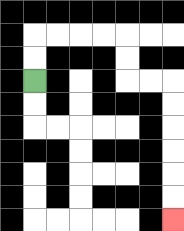{'start': '[1, 3]', 'end': '[7, 9]', 'path_directions': 'U,U,R,R,R,R,D,D,R,R,D,D,D,D,D,D', 'path_coordinates': '[[1, 3], [1, 2], [1, 1], [2, 1], [3, 1], [4, 1], [5, 1], [5, 2], [5, 3], [6, 3], [7, 3], [7, 4], [7, 5], [7, 6], [7, 7], [7, 8], [7, 9]]'}